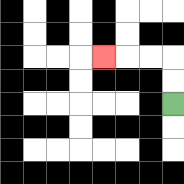{'start': '[7, 4]', 'end': '[4, 2]', 'path_directions': 'U,U,L,L,L', 'path_coordinates': '[[7, 4], [7, 3], [7, 2], [6, 2], [5, 2], [4, 2]]'}